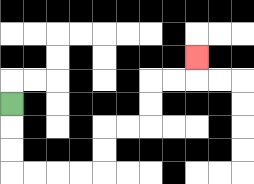{'start': '[0, 4]', 'end': '[8, 2]', 'path_directions': 'D,D,D,R,R,R,R,U,U,R,R,U,U,R,R,U', 'path_coordinates': '[[0, 4], [0, 5], [0, 6], [0, 7], [1, 7], [2, 7], [3, 7], [4, 7], [4, 6], [4, 5], [5, 5], [6, 5], [6, 4], [6, 3], [7, 3], [8, 3], [8, 2]]'}